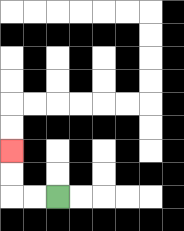{'start': '[2, 8]', 'end': '[0, 6]', 'path_directions': 'L,L,U,U', 'path_coordinates': '[[2, 8], [1, 8], [0, 8], [0, 7], [0, 6]]'}